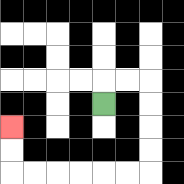{'start': '[4, 4]', 'end': '[0, 5]', 'path_directions': 'U,R,R,D,D,D,D,L,L,L,L,L,L,U,U', 'path_coordinates': '[[4, 4], [4, 3], [5, 3], [6, 3], [6, 4], [6, 5], [6, 6], [6, 7], [5, 7], [4, 7], [3, 7], [2, 7], [1, 7], [0, 7], [0, 6], [0, 5]]'}